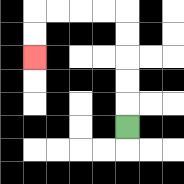{'start': '[5, 5]', 'end': '[1, 2]', 'path_directions': 'U,U,U,U,U,L,L,L,L,D,D', 'path_coordinates': '[[5, 5], [5, 4], [5, 3], [5, 2], [5, 1], [5, 0], [4, 0], [3, 0], [2, 0], [1, 0], [1, 1], [1, 2]]'}